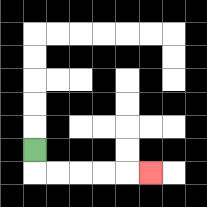{'start': '[1, 6]', 'end': '[6, 7]', 'path_directions': 'D,R,R,R,R,R', 'path_coordinates': '[[1, 6], [1, 7], [2, 7], [3, 7], [4, 7], [5, 7], [6, 7]]'}